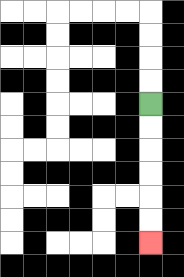{'start': '[6, 4]', 'end': '[6, 10]', 'path_directions': 'D,D,D,D,D,D', 'path_coordinates': '[[6, 4], [6, 5], [6, 6], [6, 7], [6, 8], [6, 9], [6, 10]]'}